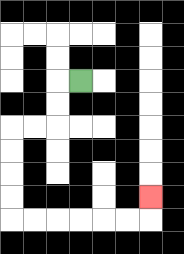{'start': '[3, 3]', 'end': '[6, 8]', 'path_directions': 'L,D,D,L,L,D,D,D,D,R,R,R,R,R,R,U', 'path_coordinates': '[[3, 3], [2, 3], [2, 4], [2, 5], [1, 5], [0, 5], [0, 6], [0, 7], [0, 8], [0, 9], [1, 9], [2, 9], [3, 9], [4, 9], [5, 9], [6, 9], [6, 8]]'}